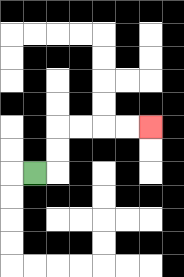{'start': '[1, 7]', 'end': '[6, 5]', 'path_directions': 'R,U,U,R,R,R,R', 'path_coordinates': '[[1, 7], [2, 7], [2, 6], [2, 5], [3, 5], [4, 5], [5, 5], [6, 5]]'}